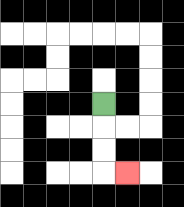{'start': '[4, 4]', 'end': '[5, 7]', 'path_directions': 'D,D,D,R', 'path_coordinates': '[[4, 4], [4, 5], [4, 6], [4, 7], [5, 7]]'}